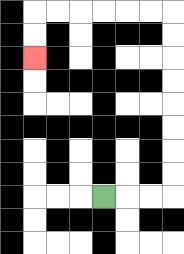{'start': '[4, 8]', 'end': '[1, 2]', 'path_directions': 'R,R,R,U,U,U,U,U,U,U,U,L,L,L,L,L,L,D,D', 'path_coordinates': '[[4, 8], [5, 8], [6, 8], [7, 8], [7, 7], [7, 6], [7, 5], [7, 4], [7, 3], [7, 2], [7, 1], [7, 0], [6, 0], [5, 0], [4, 0], [3, 0], [2, 0], [1, 0], [1, 1], [1, 2]]'}